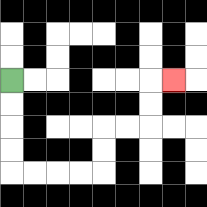{'start': '[0, 3]', 'end': '[7, 3]', 'path_directions': 'D,D,D,D,R,R,R,R,U,U,R,R,U,U,R', 'path_coordinates': '[[0, 3], [0, 4], [0, 5], [0, 6], [0, 7], [1, 7], [2, 7], [3, 7], [4, 7], [4, 6], [4, 5], [5, 5], [6, 5], [6, 4], [6, 3], [7, 3]]'}